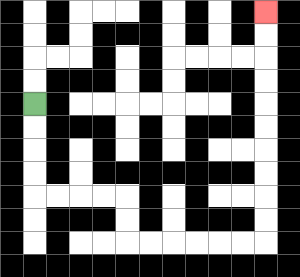{'start': '[1, 4]', 'end': '[11, 0]', 'path_directions': 'D,D,D,D,R,R,R,R,D,D,R,R,R,R,R,R,U,U,U,U,U,U,U,U,U,U', 'path_coordinates': '[[1, 4], [1, 5], [1, 6], [1, 7], [1, 8], [2, 8], [3, 8], [4, 8], [5, 8], [5, 9], [5, 10], [6, 10], [7, 10], [8, 10], [9, 10], [10, 10], [11, 10], [11, 9], [11, 8], [11, 7], [11, 6], [11, 5], [11, 4], [11, 3], [11, 2], [11, 1], [11, 0]]'}